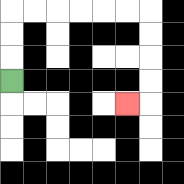{'start': '[0, 3]', 'end': '[5, 4]', 'path_directions': 'U,U,U,R,R,R,R,R,R,D,D,D,D,L', 'path_coordinates': '[[0, 3], [0, 2], [0, 1], [0, 0], [1, 0], [2, 0], [3, 0], [4, 0], [5, 0], [6, 0], [6, 1], [6, 2], [6, 3], [6, 4], [5, 4]]'}